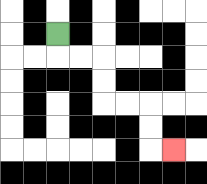{'start': '[2, 1]', 'end': '[7, 6]', 'path_directions': 'D,R,R,D,D,R,R,D,D,R', 'path_coordinates': '[[2, 1], [2, 2], [3, 2], [4, 2], [4, 3], [4, 4], [5, 4], [6, 4], [6, 5], [6, 6], [7, 6]]'}